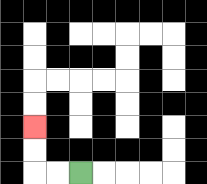{'start': '[3, 7]', 'end': '[1, 5]', 'path_directions': 'L,L,U,U', 'path_coordinates': '[[3, 7], [2, 7], [1, 7], [1, 6], [1, 5]]'}